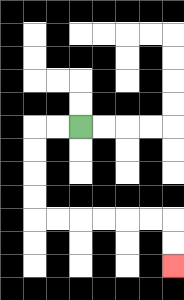{'start': '[3, 5]', 'end': '[7, 11]', 'path_directions': 'L,L,D,D,D,D,R,R,R,R,R,R,D,D', 'path_coordinates': '[[3, 5], [2, 5], [1, 5], [1, 6], [1, 7], [1, 8], [1, 9], [2, 9], [3, 9], [4, 9], [5, 9], [6, 9], [7, 9], [7, 10], [7, 11]]'}